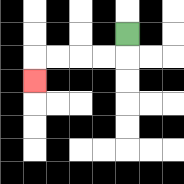{'start': '[5, 1]', 'end': '[1, 3]', 'path_directions': 'D,L,L,L,L,D', 'path_coordinates': '[[5, 1], [5, 2], [4, 2], [3, 2], [2, 2], [1, 2], [1, 3]]'}